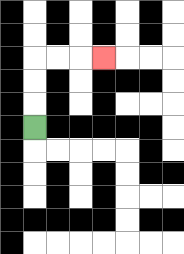{'start': '[1, 5]', 'end': '[4, 2]', 'path_directions': 'U,U,U,R,R,R', 'path_coordinates': '[[1, 5], [1, 4], [1, 3], [1, 2], [2, 2], [3, 2], [4, 2]]'}